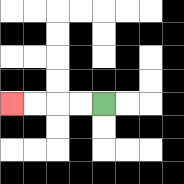{'start': '[4, 4]', 'end': '[0, 4]', 'path_directions': 'L,L,L,L', 'path_coordinates': '[[4, 4], [3, 4], [2, 4], [1, 4], [0, 4]]'}